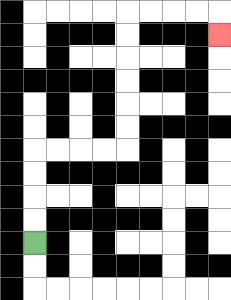{'start': '[1, 10]', 'end': '[9, 1]', 'path_directions': 'U,U,U,U,R,R,R,R,U,U,U,U,U,U,R,R,R,R,D', 'path_coordinates': '[[1, 10], [1, 9], [1, 8], [1, 7], [1, 6], [2, 6], [3, 6], [4, 6], [5, 6], [5, 5], [5, 4], [5, 3], [5, 2], [5, 1], [5, 0], [6, 0], [7, 0], [8, 0], [9, 0], [9, 1]]'}